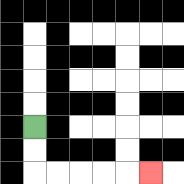{'start': '[1, 5]', 'end': '[6, 7]', 'path_directions': 'D,D,R,R,R,R,R', 'path_coordinates': '[[1, 5], [1, 6], [1, 7], [2, 7], [3, 7], [4, 7], [5, 7], [6, 7]]'}